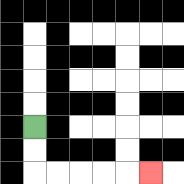{'start': '[1, 5]', 'end': '[6, 7]', 'path_directions': 'D,D,R,R,R,R,R', 'path_coordinates': '[[1, 5], [1, 6], [1, 7], [2, 7], [3, 7], [4, 7], [5, 7], [6, 7]]'}